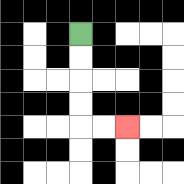{'start': '[3, 1]', 'end': '[5, 5]', 'path_directions': 'D,D,D,D,R,R', 'path_coordinates': '[[3, 1], [3, 2], [3, 3], [3, 4], [3, 5], [4, 5], [5, 5]]'}